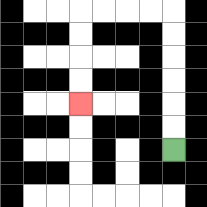{'start': '[7, 6]', 'end': '[3, 4]', 'path_directions': 'U,U,U,U,U,U,L,L,L,L,D,D,D,D', 'path_coordinates': '[[7, 6], [7, 5], [7, 4], [7, 3], [7, 2], [7, 1], [7, 0], [6, 0], [5, 0], [4, 0], [3, 0], [3, 1], [3, 2], [3, 3], [3, 4]]'}